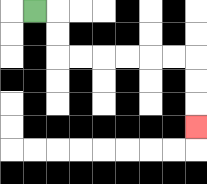{'start': '[1, 0]', 'end': '[8, 5]', 'path_directions': 'R,D,D,R,R,R,R,R,R,D,D,D', 'path_coordinates': '[[1, 0], [2, 0], [2, 1], [2, 2], [3, 2], [4, 2], [5, 2], [6, 2], [7, 2], [8, 2], [8, 3], [8, 4], [8, 5]]'}